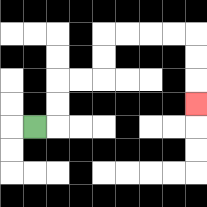{'start': '[1, 5]', 'end': '[8, 4]', 'path_directions': 'R,U,U,R,R,U,U,R,R,R,R,D,D,D', 'path_coordinates': '[[1, 5], [2, 5], [2, 4], [2, 3], [3, 3], [4, 3], [4, 2], [4, 1], [5, 1], [6, 1], [7, 1], [8, 1], [8, 2], [8, 3], [8, 4]]'}